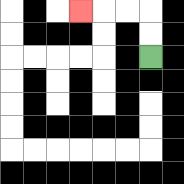{'start': '[6, 2]', 'end': '[3, 0]', 'path_directions': 'U,U,L,L,L', 'path_coordinates': '[[6, 2], [6, 1], [6, 0], [5, 0], [4, 0], [3, 0]]'}